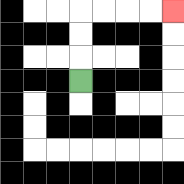{'start': '[3, 3]', 'end': '[7, 0]', 'path_directions': 'U,U,U,R,R,R,R', 'path_coordinates': '[[3, 3], [3, 2], [3, 1], [3, 0], [4, 0], [5, 0], [6, 0], [7, 0]]'}